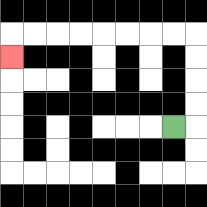{'start': '[7, 5]', 'end': '[0, 2]', 'path_directions': 'R,U,U,U,U,L,L,L,L,L,L,L,L,D', 'path_coordinates': '[[7, 5], [8, 5], [8, 4], [8, 3], [8, 2], [8, 1], [7, 1], [6, 1], [5, 1], [4, 1], [3, 1], [2, 1], [1, 1], [0, 1], [0, 2]]'}